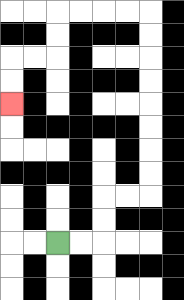{'start': '[2, 10]', 'end': '[0, 4]', 'path_directions': 'R,R,U,U,R,R,U,U,U,U,U,U,U,U,L,L,L,L,D,D,L,L,D,D', 'path_coordinates': '[[2, 10], [3, 10], [4, 10], [4, 9], [4, 8], [5, 8], [6, 8], [6, 7], [6, 6], [6, 5], [6, 4], [6, 3], [6, 2], [6, 1], [6, 0], [5, 0], [4, 0], [3, 0], [2, 0], [2, 1], [2, 2], [1, 2], [0, 2], [0, 3], [0, 4]]'}